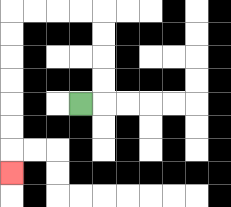{'start': '[3, 4]', 'end': '[0, 7]', 'path_directions': 'R,U,U,U,U,L,L,L,L,D,D,D,D,D,D,D', 'path_coordinates': '[[3, 4], [4, 4], [4, 3], [4, 2], [4, 1], [4, 0], [3, 0], [2, 0], [1, 0], [0, 0], [0, 1], [0, 2], [0, 3], [0, 4], [0, 5], [0, 6], [0, 7]]'}